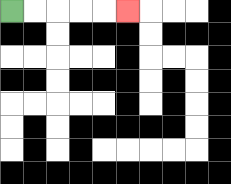{'start': '[0, 0]', 'end': '[5, 0]', 'path_directions': 'R,R,R,R,R', 'path_coordinates': '[[0, 0], [1, 0], [2, 0], [3, 0], [4, 0], [5, 0]]'}